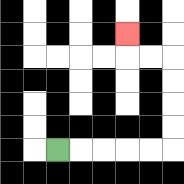{'start': '[2, 6]', 'end': '[5, 1]', 'path_directions': 'R,R,R,R,R,U,U,U,U,L,L,U', 'path_coordinates': '[[2, 6], [3, 6], [4, 6], [5, 6], [6, 6], [7, 6], [7, 5], [7, 4], [7, 3], [7, 2], [6, 2], [5, 2], [5, 1]]'}